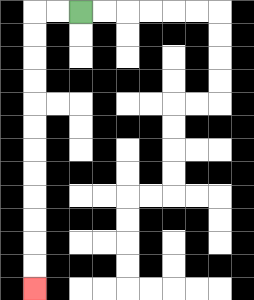{'start': '[3, 0]', 'end': '[1, 12]', 'path_directions': 'L,L,D,D,D,D,D,D,D,D,D,D,D,D', 'path_coordinates': '[[3, 0], [2, 0], [1, 0], [1, 1], [1, 2], [1, 3], [1, 4], [1, 5], [1, 6], [1, 7], [1, 8], [1, 9], [1, 10], [1, 11], [1, 12]]'}